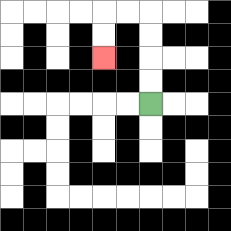{'start': '[6, 4]', 'end': '[4, 2]', 'path_directions': 'U,U,U,U,L,L,D,D', 'path_coordinates': '[[6, 4], [6, 3], [6, 2], [6, 1], [6, 0], [5, 0], [4, 0], [4, 1], [4, 2]]'}